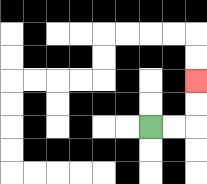{'start': '[6, 5]', 'end': '[8, 3]', 'path_directions': 'R,R,U,U', 'path_coordinates': '[[6, 5], [7, 5], [8, 5], [8, 4], [8, 3]]'}